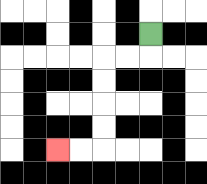{'start': '[6, 1]', 'end': '[2, 6]', 'path_directions': 'D,L,L,D,D,D,D,L,L', 'path_coordinates': '[[6, 1], [6, 2], [5, 2], [4, 2], [4, 3], [4, 4], [4, 5], [4, 6], [3, 6], [2, 6]]'}